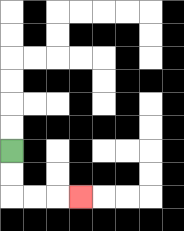{'start': '[0, 6]', 'end': '[3, 8]', 'path_directions': 'D,D,R,R,R', 'path_coordinates': '[[0, 6], [0, 7], [0, 8], [1, 8], [2, 8], [3, 8]]'}